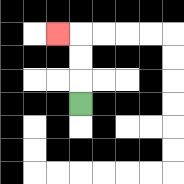{'start': '[3, 4]', 'end': '[2, 1]', 'path_directions': 'U,U,U,L', 'path_coordinates': '[[3, 4], [3, 3], [3, 2], [3, 1], [2, 1]]'}